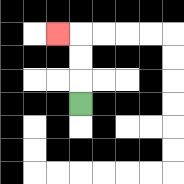{'start': '[3, 4]', 'end': '[2, 1]', 'path_directions': 'U,U,U,L', 'path_coordinates': '[[3, 4], [3, 3], [3, 2], [3, 1], [2, 1]]'}